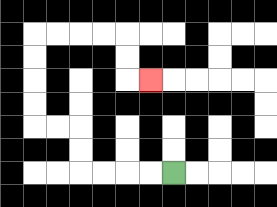{'start': '[7, 7]', 'end': '[6, 3]', 'path_directions': 'L,L,L,L,U,U,L,L,U,U,U,U,R,R,R,R,D,D,R', 'path_coordinates': '[[7, 7], [6, 7], [5, 7], [4, 7], [3, 7], [3, 6], [3, 5], [2, 5], [1, 5], [1, 4], [1, 3], [1, 2], [1, 1], [2, 1], [3, 1], [4, 1], [5, 1], [5, 2], [5, 3], [6, 3]]'}